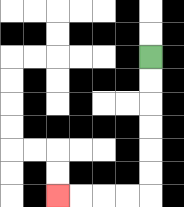{'start': '[6, 2]', 'end': '[2, 8]', 'path_directions': 'D,D,D,D,D,D,L,L,L,L', 'path_coordinates': '[[6, 2], [6, 3], [6, 4], [6, 5], [6, 6], [6, 7], [6, 8], [5, 8], [4, 8], [3, 8], [2, 8]]'}